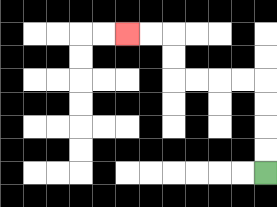{'start': '[11, 7]', 'end': '[5, 1]', 'path_directions': 'U,U,U,U,L,L,L,L,U,U,L,L', 'path_coordinates': '[[11, 7], [11, 6], [11, 5], [11, 4], [11, 3], [10, 3], [9, 3], [8, 3], [7, 3], [7, 2], [7, 1], [6, 1], [5, 1]]'}